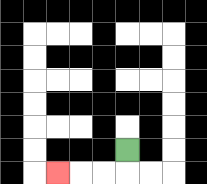{'start': '[5, 6]', 'end': '[2, 7]', 'path_directions': 'D,L,L,L', 'path_coordinates': '[[5, 6], [5, 7], [4, 7], [3, 7], [2, 7]]'}